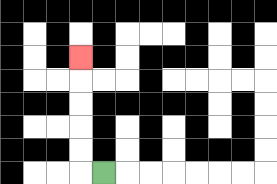{'start': '[4, 7]', 'end': '[3, 2]', 'path_directions': 'L,U,U,U,U,U', 'path_coordinates': '[[4, 7], [3, 7], [3, 6], [3, 5], [3, 4], [3, 3], [3, 2]]'}